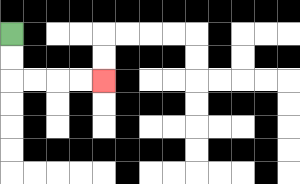{'start': '[0, 1]', 'end': '[4, 3]', 'path_directions': 'D,D,R,R,R,R', 'path_coordinates': '[[0, 1], [0, 2], [0, 3], [1, 3], [2, 3], [3, 3], [4, 3]]'}